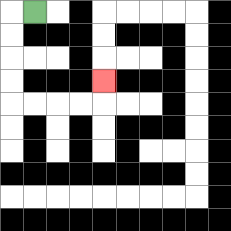{'start': '[1, 0]', 'end': '[4, 3]', 'path_directions': 'L,D,D,D,D,R,R,R,R,U', 'path_coordinates': '[[1, 0], [0, 0], [0, 1], [0, 2], [0, 3], [0, 4], [1, 4], [2, 4], [3, 4], [4, 4], [4, 3]]'}